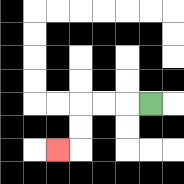{'start': '[6, 4]', 'end': '[2, 6]', 'path_directions': 'L,L,L,D,D,L', 'path_coordinates': '[[6, 4], [5, 4], [4, 4], [3, 4], [3, 5], [3, 6], [2, 6]]'}